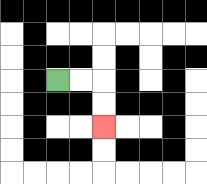{'start': '[2, 3]', 'end': '[4, 5]', 'path_directions': 'R,R,D,D', 'path_coordinates': '[[2, 3], [3, 3], [4, 3], [4, 4], [4, 5]]'}